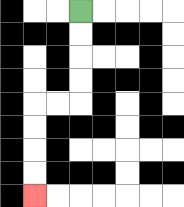{'start': '[3, 0]', 'end': '[1, 8]', 'path_directions': 'D,D,D,D,L,L,D,D,D,D', 'path_coordinates': '[[3, 0], [3, 1], [3, 2], [3, 3], [3, 4], [2, 4], [1, 4], [1, 5], [1, 6], [1, 7], [1, 8]]'}